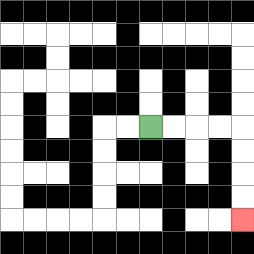{'start': '[6, 5]', 'end': '[10, 9]', 'path_directions': 'R,R,R,R,D,D,D,D', 'path_coordinates': '[[6, 5], [7, 5], [8, 5], [9, 5], [10, 5], [10, 6], [10, 7], [10, 8], [10, 9]]'}